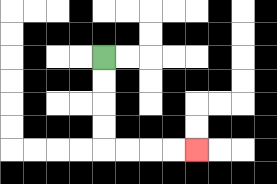{'start': '[4, 2]', 'end': '[8, 6]', 'path_directions': 'D,D,D,D,R,R,R,R', 'path_coordinates': '[[4, 2], [4, 3], [4, 4], [4, 5], [4, 6], [5, 6], [6, 6], [7, 6], [8, 6]]'}